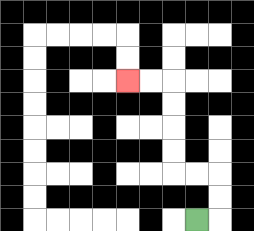{'start': '[8, 9]', 'end': '[5, 3]', 'path_directions': 'R,U,U,L,L,U,U,U,U,L,L', 'path_coordinates': '[[8, 9], [9, 9], [9, 8], [9, 7], [8, 7], [7, 7], [7, 6], [7, 5], [7, 4], [7, 3], [6, 3], [5, 3]]'}